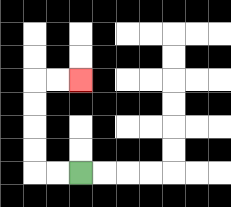{'start': '[3, 7]', 'end': '[3, 3]', 'path_directions': 'L,L,U,U,U,U,R,R', 'path_coordinates': '[[3, 7], [2, 7], [1, 7], [1, 6], [1, 5], [1, 4], [1, 3], [2, 3], [3, 3]]'}